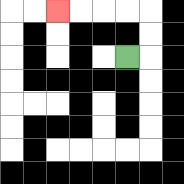{'start': '[5, 2]', 'end': '[2, 0]', 'path_directions': 'R,U,U,L,L,L,L', 'path_coordinates': '[[5, 2], [6, 2], [6, 1], [6, 0], [5, 0], [4, 0], [3, 0], [2, 0]]'}